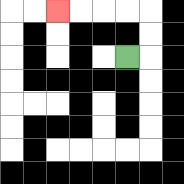{'start': '[5, 2]', 'end': '[2, 0]', 'path_directions': 'R,U,U,L,L,L,L', 'path_coordinates': '[[5, 2], [6, 2], [6, 1], [6, 0], [5, 0], [4, 0], [3, 0], [2, 0]]'}